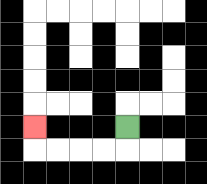{'start': '[5, 5]', 'end': '[1, 5]', 'path_directions': 'D,L,L,L,L,U', 'path_coordinates': '[[5, 5], [5, 6], [4, 6], [3, 6], [2, 6], [1, 6], [1, 5]]'}